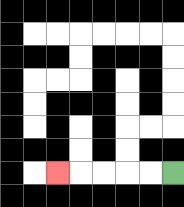{'start': '[7, 7]', 'end': '[2, 7]', 'path_directions': 'L,L,L,L,L', 'path_coordinates': '[[7, 7], [6, 7], [5, 7], [4, 7], [3, 7], [2, 7]]'}